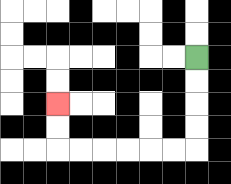{'start': '[8, 2]', 'end': '[2, 4]', 'path_directions': 'D,D,D,D,L,L,L,L,L,L,U,U', 'path_coordinates': '[[8, 2], [8, 3], [8, 4], [8, 5], [8, 6], [7, 6], [6, 6], [5, 6], [4, 6], [3, 6], [2, 6], [2, 5], [2, 4]]'}